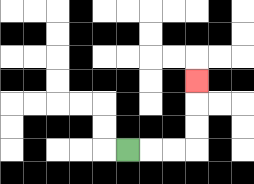{'start': '[5, 6]', 'end': '[8, 3]', 'path_directions': 'R,R,R,U,U,U', 'path_coordinates': '[[5, 6], [6, 6], [7, 6], [8, 6], [8, 5], [8, 4], [8, 3]]'}